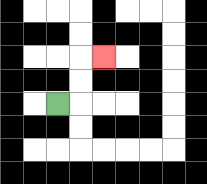{'start': '[2, 4]', 'end': '[4, 2]', 'path_directions': 'R,U,U,R', 'path_coordinates': '[[2, 4], [3, 4], [3, 3], [3, 2], [4, 2]]'}